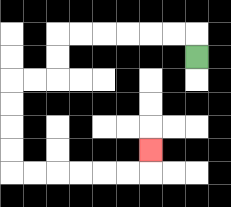{'start': '[8, 2]', 'end': '[6, 6]', 'path_directions': 'U,L,L,L,L,L,L,D,D,L,L,D,D,D,D,R,R,R,R,R,R,U', 'path_coordinates': '[[8, 2], [8, 1], [7, 1], [6, 1], [5, 1], [4, 1], [3, 1], [2, 1], [2, 2], [2, 3], [1, 3], [0, 3], [0, 4], [0, 5], [0, 6], [0, 7], [1, 7], [2, 7], [3, 7], [4, 7], [5, 7], [6, 7], [6, 6]]'}